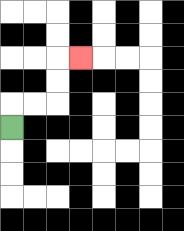{'start': '[0, 5]', 'end': '[3, 2]', 'path_directions': 'U,R,R,U,U,R', 'path_coordinates': '[[0, 5], [0, 4], [1, 4], [2, 4], [2, 3], [2, 2], [3, 2]]'}